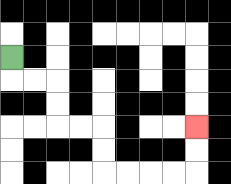{'start': '[0, 2]', 'end': '[8, 5]', 'path_directions': 'D,R,R,D,D,R,R,D,D,R,R,R,R,U,U', 'path_coordinates': '[[0, 2], [0, 3], [1, 3], [2, 3], [2, 4], [2, 5], [3, 5], [4, 5], [4, 6], [4, 7], [5, 7], [6, 7], [7, 7], [8, 7], [8, 6], [8, 5]]'}